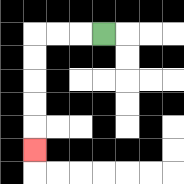{'start': '[4, 1]', 'end': '[1, 6]', 'path_directions': 'L,L,L,D,D,D,D,D', 'path_coordinates': '[[4, 1], [3, 1], [2, 1], [1, 1], [1, 2], [1, 3], [1, 4], [1, 5], [1, 6]]'}